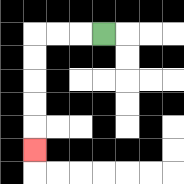{'start': '[4, 1]', 'end': '[1, 6]', 'path_directions': 'L,L,L,D,D,D,D,D', 'path_coordinates': '[[4, 1], [3, 1], [2, 1], [1, 1], [1, 2], [1, 3], [1, 4], [1, 5], [1, 6]]'}